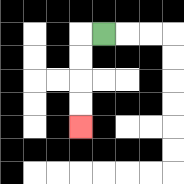{'start': '[4, 1]', 'end': '[3, 5]', 'path_directions': 'L,D,D,D,D', 'path_coordinates': '[[4, 1], [3, 1], [3, 2], [3, 3], [3, 4], [3, 5]]'}